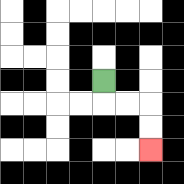{'start': '[4, 3]', 'end': '[6, 6]', 'path_directions': 'D,R,R,D,D', 'path_coordinates': '[[4, 3], [4, 4], [5, 4], [6, 4], [6, 5], [6, 6]]'}